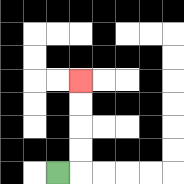{'start': '[2, 7]', 'end': '[3, 3]', 'path_directions': 'R,U,U,U,U', 'path_coordinates': '[[2, 7], [3, 7], [3, 6], [3, 5], [3, 4], [3, 3]]'}